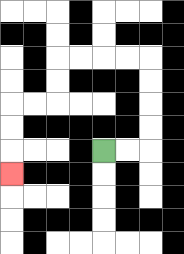{'start': '[4, 6]', 'end': '[0, 7]', 'path_directions': 'R,R,U,U,U,U,L,L,L,L,D,D,L,L,D,D,D', 'path_coordinates': '[[4, 6], [5, 6], [6, 6], [6, 5], [6, 4], [6, 3], [6, 2], [5, 2], [4, 2], [3, 2], [2, 2], [2, 3], [2, 4], [1, 4], [0, 4], [0, 5], [0, 6], [0, 7]]'}